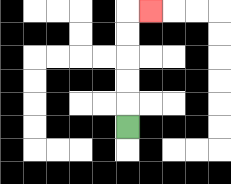{'start': '[5, 5]', 'end': '[6, 0]', 'path_directions': 'U,U,U,U,U,R', 'path_coordinates': '[[5, 5], [5, 4], [5, 3], [5, 2], [5, 1], [5, 0], [6, 0]]'}